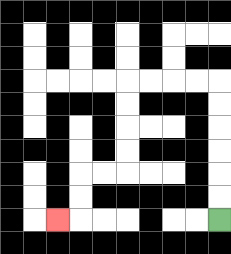{'start': '[9, 9]', 'end': '[2, 9]', 'path_directions': 'U,U,U,U,U,U,L,L,L,L,D,D,D,D,L,L,D,D,L', 'path_coordinates': '[[9, 9], [9, 8], [9, 7], [9, 6], [9, 5], [9, 4], [9, 3], [8, 3], [7, 3], [6, 3], [5, 3], [5, 4], [5, 5], [5, 6], [5, 7], [4, 7], [3, 7], [3, 8], [3, 9], [2, 9]]'}